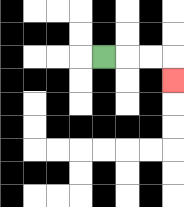{'start': '[4, 2]', 'end': '[7, 3]', 'path_directions': 'R,R,R,D', 'path_coordinates': '[[4, 2], [5, 2], [6, 2], [7, 2], [7, 3]]'}